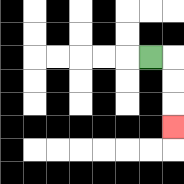{'start': '[6, 2]', 'end': '[7, 5]', 'path_directions': 'R,D,D,D', 'path_coordinates': '[[6, 2], [7, 2], [7, 3], [7, 4], [7, 5]]'}